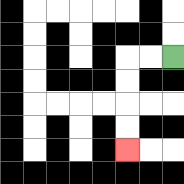{'start': '[7, 2]', 'end': '[5, 6]', 'path_directions': 'L,L,D,D,D,D', 'path_coordinates': '[[7, 2], [6, 2], [5, 2], [5, 3], [5, 4], [5, 5], [5, 6]]'}